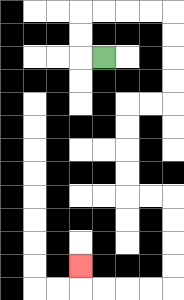{'start': '[4, 2]', 'end': '[3, 11]', 'path_directions': 'L,U,U,R,R,R,R,D,D,D,D,L,L,D,D,D,D,R,R,D,D,D,D,L,L,L,L,U', 'path_coordinates': '[[4, 2], [3, 2], [3, 1], [3, 0], [4, 0], [5, 0], [6, 0], [7, 0], [7, 1], [7, 2], [7, 3], [7, 4], [6, 4], [5, 4], [5, 5], [5, 6], [5, 7], [5, 8], [6, 8], [7, 8], [7, 9], [7, 10], [7, 11], [7, 12], [6, 12], [5, 12], [4, 12], [3, 12], [3, 11]]'}